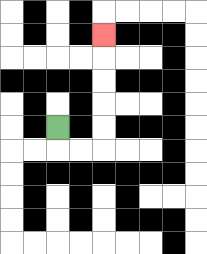{'start': '[2, 5]', 'end': '[4, 1]', 'path_directions': 'D,R,R,U,U,U,U,U', 'path_coordinates': '[[2, 5], [2, 6], [3, 6], [4, 6], [4, 5], [4, 4], [4, 3], [4, 2], [4, 1]]'}